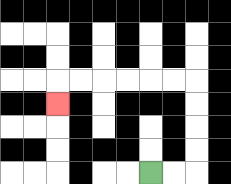{'start': '[6, 7]', 'end': '[2, 4]', 'path_directions': 'R,R,U,U,U,U,L,L,L,L,L,L,D', 'path_coordinates': '[[6, 7], [7, 7], [8, 7], [8, 6], [8, 5], [8, 4], [8, 3], [7, 3], [6, 3], [5, 3], [4, 3], [3, 3], [2, 3], [2, 4]]'}